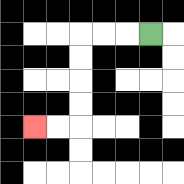{'start': '[6, 1]', 'end': '[1, 5]', 'path_directions': 'L,L,L,D,D,D,D,L,L', 'path_coordinates': '[[6, 1], [5, 1], [4, 1], [3, 1], [3, 2], [3, 3], [3, 4], [3, 5], [2, 5], [1, 5]]'}